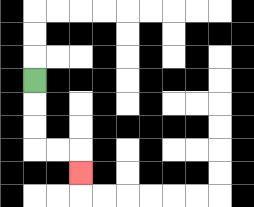{'start': '[1, 3]', 'end': '[3, 7]', 'path_directions': 'D,D,D,R,R,D', 'path_coordinates': '[[1, 3], [1, 4], [1, 5], [1, 6], [2, 6], [3, 6], [3, 7]]'}